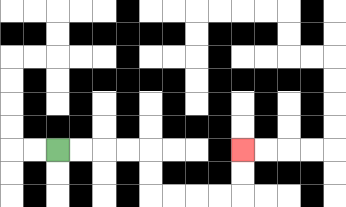{'start': '[2, 6]', 'end': '[10, 6]', 'path_directions': 'R,R,R,R,D,D,R,R,R,R,U,U', 'path_coordinates': '[[2, 6], [3, 6], [4, 6], [5, 6], [6, 6], [6, 7], [6, 8], [7, 8], [8, 8], [9, 8], [10, 8], [10, 7], [10, 6]]'}